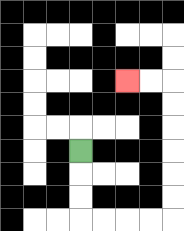{'start': '[3, 6]', 'end': '[5, 3]', 'path_directions': 'D,D,D,R,R,R,R,U,U,U,U,U,U,L,L', 'path_coordinates': '[[3, 6], [3, 7], [3, 8], [3, 9], [4, 9], [5, 9], [6, 9], [7, 9], [7, 8], [7, 7], [7, 6], [7, 5], [7, 4], [7, 3], [6, 3], [5, 3]]'}